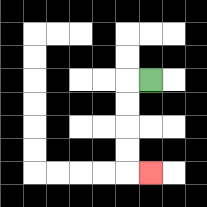{'start': '[6, 3]', 'end': '[6, 7]', 'path_directions': 'L,D,D,D,D,R', 'path_coordinates': '[[6, 3], [5, 3], [5, 4], [5, 5], [5, 6], [5, 7], [6, 7]]'}